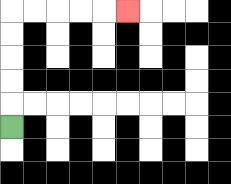{'start': '[0, 5]', 'end': '[5, 0]', 'path_directions': 'U,U,U,U,U,R,R,R,R,R', 'path_coordinates': '[[0, 5], [0, 4], [0, 3], [0, 2], [0, 1], [0, 0], [1, 0], [2, 0], [3, 0], [4, 0], [5, 0]]'}